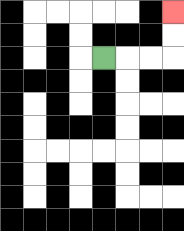{'start': '[4, 2]', 'end': '[7, 0]', 'path_directions': 'R,R,R,U,U', 'path_coordinates': '[[4, 2], [5, 2], [6, 2], [7, 2], [7, 1], [7, 0]]'}